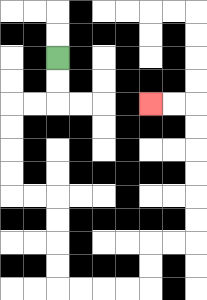{'start': '[2, 2]', 'end': '[6, 4]', 'path_directions': 'D,D,L,L,D,D,D,D,R,R,D,D,D,D,R,R,R,R,U,U,R,R,U,U,U,U,U,U,L,L', 'path_coordinates': '[[2, 2], [2, 3], [2, 4], [1, 4], [0, 4], [0, 5], [0, 6], [0, 7], [0, 8], [1, 8], [2, 8], [2, 9], [2, 10], [2, 11], [2, 12], [3, 12], [4, 12], [5, 12], [6, 12], [6, 11], [6, 10], [7, 10], [8, 10], [8, 9], [8, 8], [8, 7], [8, 6], [8, 5], [8, 4], [7, 4], [6, 4]]'}